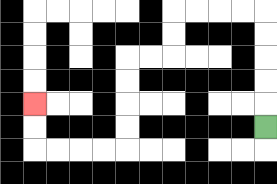{'start': '[11, 5]', 'end': '[1, 4]', 'path_directions': 'U,U,U,U,U,L,L,L,L,D,D,L,L,D,D,D,D,L,L,L,L,U,U', 'path_coordinates': '[[11, 5], [11, 4], [11, 3], [11, 2], [11, 1], [11, 0], [10, 0], [9, 0], [8, 0], [7, 0], [7, 1], [7, 2], [6, 2], [5, 2], [5, 3], [5, 4], [5, 5], [5, 6], [4, 6], [3, 6], [2, 6], [1, 6], [1, 5], [1, 4]]'}